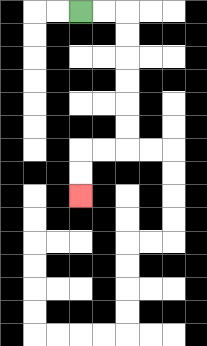{'start': '[3, 0]', 'end': '[3, 8]', 'path_directions': 'R,R,D,D,D,D,D,D,L,L,D,D', 'path_coordinates': '[[3, 0], [4, 0], [5, 0], [5, 1], [5, 2], [5, 3], [5, 4], [5, 5], [5, 6], [4, 6], [3, 6], [3, 7], [3, 8]]'}